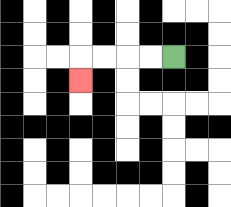{'start': '[7, 2]', 'end': '[3, 3]', 'path_directions': 'L,L,L,L,D', 'path_coordinates': '[[7, 2], [6, 2], [5, 2], [4, 2], [3, 2], [3, 3]]'}